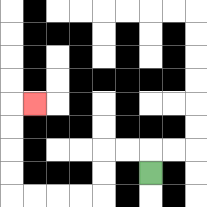{'start': '[6, 7]', 'end': '[1, 4]', 'path_directions': 'U,L,L,D,D,L,L,L,L,U,U,U,U,R', 'path_coordinates': '[[6, 7], [6, 6], [5, 6], [4, 6], [4, 7], [4, 8], [3, 8], [2, 8], [1, 8], [0, 8], [0, 7], [0, 6], [0, 5], [0, 4], [1, 4]]'}